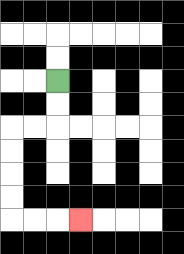{'start': '[2, 3]', 'end': '[3, 9]', 'path_directions': 'D,D,L,L,D,D,D,D,R,R,R', 'path_coordinates': '[[2, 3], [2, 4], [2, 5], [1, 5], [0, 5], [0, 6], [0, 7], [0, 8], [0, 9], [1, 9], [2, 9], [3, 9]]'}